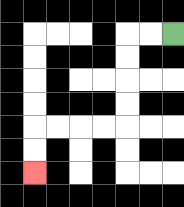{'start': '[7, 1]', 'end': '[1, 7]', 'path_directions': 'L,L,D,D,D,D,L,L,L,L,D,D', 'path_coordinates': '[[7, 1], [6, 1], [5, 1], [5, 2], [5, 3], [5, 4], [5, 5], [4, 5], [3, 5], [2, 5], [1, 5], [1, 6], [1, 7]]'}